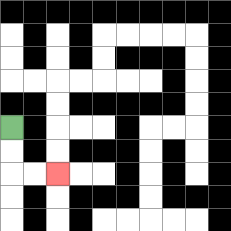{'start': '[0, 5]', 'end': '[2, 7]', 'path_directions': 'D,D,R,R', 'path_coordinates': '[[0, 5], [0, 6], [0, 7], [1, 7], [2, 7]]'}